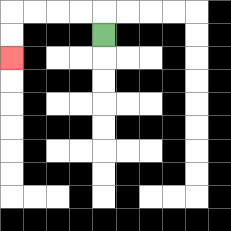{'start': '[4, 1]', 'end': '[0, 2]', 'path_directions': 'U,L,L,L,L,D,D', 'path_coordinates': '[[4, 1], [4, 0], [3, 0], [2, 0], [1, 0], [0, 0], [0, 1], [0, 2]]'}